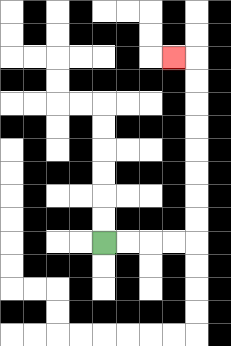{'start': '[4, 10]', 'end': '[7, 2]', 'path_directions': 'R,R,R,R,U,U,U,U,U,U,U,U,L', 'path_coordinates': '[[4, 10], [5, 10], [6, 10], [7, 10], [8, 10], [8, 9], [8, 8], [8, 7], [8, 6], [8, 5], [8, 4], [8, 3], [8, 2], [7, 2]]'}